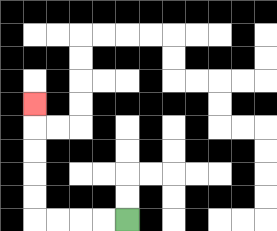{'start': '[5, 9]', 'end': '[1, 4]', 'path_directions': 'L,L,L,L,U,U,U,U,U', 'path_coordinates': '[[5, 9], [4, 9], [3, 9], [2, 9], [1, 9], [1, 8], [1, 7], [1, 6], [1, 5], [1, 4]]'}